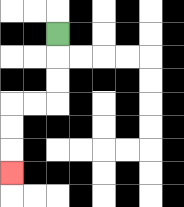{'start': '[2, 1]', 'end': '[0, 7]', 'path_directions': 'D,D,D,L,L,D,D,D', 'path_coordinates': '[[2, 1], [2, 2], [2, 3], [2, 4], [1, 4], [0, 4], [0, 5], [0, 6], [0, 7]]'}